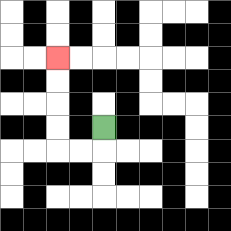{'start': '[4, 5]', 'end': '[2, 2]', 'path_directions': 'D,L,L,U,U,U,U', 'path_coordinates': '[[4, 5], [4, 6], [3, 6], [2, 6], [2, 5], [2, 4], [2, 3], [2, 2]]'}